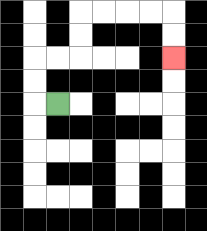{'start': '[2, 4]', 'end': '[7, 2]', 'path_directions': 'L,U,U,R,R,U,U,R,R,R,R,D,D', 'path_coordinates': '[[2, 4], [1, 4], [1, 3], [1, 2], [2, 2], [3, 2], [3, 1], [3, 0], [4, 0], [5, 0], [6, 0], [7, 0], [7, 1], [7, 2]]'}